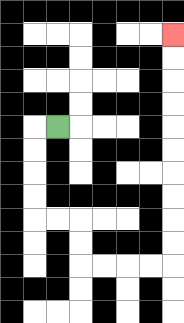{'start': '[2, 5]', 'end': '[7, 1]', 'path_directions': 'L,D,D,D,D,R,R,D,D,R,R,R,R,U,U,U,U,U,U,U,U,U,U', 'path_coordinates': '[[2, 5], [1, 5], [1, 6], [1, 7], [1, 8], [1, 9], [2, 9], [3, 9], [3, 10], [3, 11], [4, 11], [5, 11], [6, 11], [7, 11], [7, 10], [7, 9], [7, 8], [7, 7], [7, 6], [7, 5], [7, 4], [7, 3], [7, 2], [7, 1]]'}